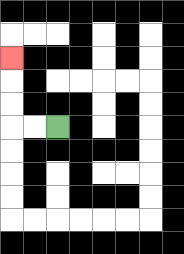{'start': '[2, 5]', 'end': '[0, 2]', 'path_directions': 'L,L,U,U,U', 'path_coordinates': '[[2, 5], [1, 5], [0, 5], [0, 4], [0, 3], [0, 2]]'}